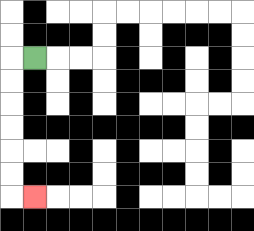{'start': '[1, 2]', 'end': '[1, 8]', 'path_directions': 'L,D,D,D,D,D,D,R', 'path_coordinates': '[[1, 2], [0, 2], [0, 3], [0, 4], [0, 5], [0, 6], [0, 7], [0, 8], [1, 8]]'}